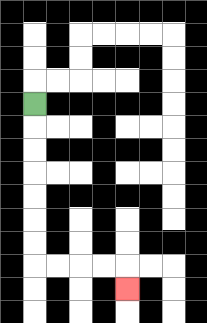{'start': '[1, 4]', 'end': '[5, 12]', 'path_directions': 'D,D,D,D,D,D,D,R,R,R,R,D', 'path_coordinates': '[[1, 4], [1, 5], [1, 6], [1, 7], [1, 8], [1, 9], [1, 10], [1, 11], [2, 11], [3, 11], [4, 11], [5, 11], [5, 12]]'}